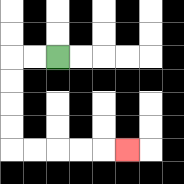{'start': '[2, 2]', 'end': '[5, 6]', 'path_directions': 'L,L,D,D,D,D,R,R,R,R,R', 'path_coordinates': '[[2, 2], [1, 2], [0, 2], [0, 3], [0, 4], [0, 5], [0, 6], [1, 6], [2, 6], [3, 6], [4, 6], [5, 6]]'}